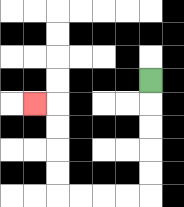{'start': '[6, 3]', 'end': '[1, 4]', 'path_directions': 'D,D,D,D,D,L,L,L,L,U,U,U,U,L', 'path_coordinates': '[[6, 3], [6, 4], [6, 5], [6, 6], [6, 7], [6, 8], [5, 8], [4, 8], [3, 8], [2, 8], [2, 7], [2, 6], [2, 5], [2, 4], [1, 4]]'}